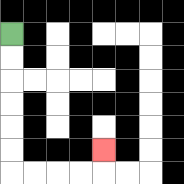{'start': '[0, 1]', 'end': '[4, 6]', 'path_directions': 'D,D,D,D,D,D,R,R,R,R,U', 'path_coordinates': '[[0, 1], [0, 2], [0, 3], [0, 4], [0, 5], [0, 6], [0, 7], [1, 7], [2, 7], [3, 7], [4, 7], [4, 6]]'}